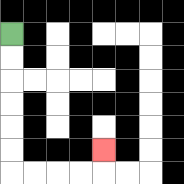{'start': '[0, 1]', 'end': '[4, 6]', 'path_directions': 'D,D,D,D,D,D,R,R,R,R,U', 'path_coordinates': '[[0, 1], [0, 2], [0, 3], [0, 4], [0, 5], [0, 6], [0, 7], [1, 7], [2, 7], [3, 7], [4, 7], [4, 6]]'}